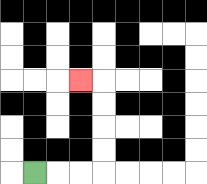{'start': '[1, 7]', 'end': '[3, 3]', 'path_directions': 'R,R,R,U,U,U,U,L', 'path_coordinates': '[[1, 7], [2, 7], [3, 7], [4, 7], [4, 6], [4, 5], [4, 4], [4, 3], [3, 3]]'}